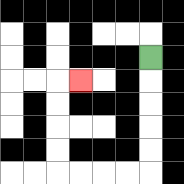{'start': '[6, 2]', 'end': '[3, 3]', 'path_directions': 'D,D,D,D,D,L,L,L,L,U,U,U,U,R', 'path_coordinates': '[[6, 2], [6, 3], [6, 4], [6, 5], [6, 6], [6, 7], [5, 7], [4, 7], [3, 7], [2, 7], [2, 6], [2, 5], [2, 4], [2, 3], [3, 3]]'}